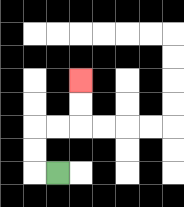{'start': '[2, 7]', 'end': '[3, 3]', 'path_directions': 'L,U,U,R,R,U,U', 'path_coordinates': '[[2, 7], [1, 7], [1, 6], [1, 5], [2, 5], [3, 5], [3, 4], [3, 3]]'}